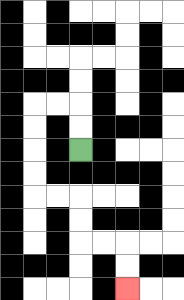{'start': '[3, 6]', 'end': '[5, 12]', 'path_directions': 'U,U,L,L,D,D,D,D,R,R,D,D,R,R,D,D', 'path_coordinates': '[[3, 6], [3, 5], [3, 4], [2, 4], [1, 4], [1, 5], [1, 6], [1, 7], [1, 8], [2, 8], [3, 8], [3, 9], [3, 10], [4, 10], [5, 10], [5, 11], [5, 12]]'}